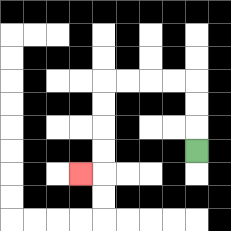{'start': '[8, 6]', 'end': '[3, 7]', 'path_directions': 'U,U,U,L,L,L,L,D,D,D,D,L', 'path_coordinates': '[[8, 6], [8, 5], [8, 4], [8, 3], [7, 3], [6, 3], [5, 3], [4, 3], [4, 4], [4, 5], [4, 6], [4, 7], [3, 7]]'}